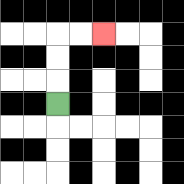{'start': '[2, 4]', 'end': '[4, 1]', 'path_directions': 'U,U,U,R,R', 'path_coordinates': '[[2, 4], [2, 3], [2, 2], [2, 1], [3, 1], [4, 1]]'}